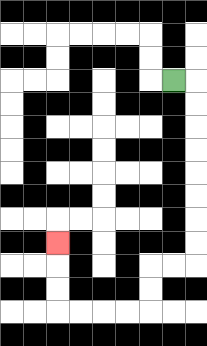{'start': '[7, 3]', 'end': '[2, 10]', 'path_directions': 'R,D,D,D,D,D,D,D,D,L,L,D,D,L,L,L,L,U,U,U', 'path_coordinates': '[[7, 3], [8, 3], [8, 4], [8, 5], [8, 6], [8, 7], [8, 8], [8, 9], [8, 10], [8, 11], [7, 11], [6, 11], [6, 12], [6, 13], [5, 13], [4, 13], [3, 13], [2, 13], [2, 12], [2, 11], [2, 10]]'}